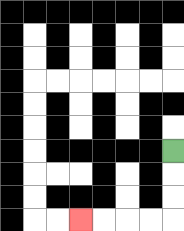{'start': '[7, 6]', 'end': '[3, 9]', 'path_directions': 'D,D,D,L,L,L,L', 'path_coordinates': '[[7, 6], [7, 7], [7, 8], [7, 9], [6, 9], [5, 9], [4, 9], [3, 9]]'}